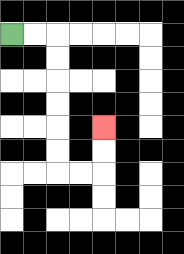{'start': '[0, 1]', 'end': '[4, 5]', 'path_directions': 'R,R,D,D,D,D,D,D,R,R,U,U', 'path_coordinates': '[[0, 1], [1, 1], [2, 1], [2, 2], [2, 3], [2, 4], [2, 5], [2, 6], [2, 7], [3, 7], [4, 7], [4, 6], [4, 5]]'}